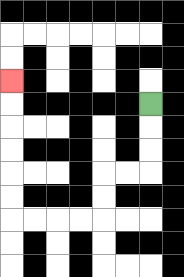{'start': '[6, 4]', 'end': '[0, 3]', 'path_directions': 'D,D,D,L,L,D,D,L,L,L,L,U,U,U,U,U,U', 'path_coordinates': '[[6, 4], [6, 5], [6, 6], [6, 7], [5, 7], [4, 7], [4, 8], [4, 9], [3, 9], [2, 9], [1, 9], [0, 9], [0, 8], [0, 7], [0, 6], [0, 5], [0, 4], [0, 3]]'}